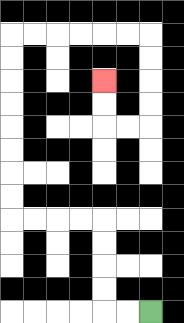{'start': '[6, 13]', 'end': '[4, 3]', 'path_directions': 'L,L,U,U,U,U,L,L,L,L,U,U,U,U,U,U,U,U,R,R,R,R,R,R,D,D,D,D,L,L,U,U', 'path_coordinates': '[[6, 13], [5, 13], [4, 13], [4, 12], [4, 11], [4, 10], [4, 9], [3, 9], [2, 9], [1, 9], [0, 9], [0, 8], [0, 7], [0, 6], [0, 5], [0, 4], [0, 3], [0, 2], [0, 1], [1, 1], [2, 1], [3, 1], [4, 1], [5, 1], [6, 1], [6, 2], [6, 3], [6, 4], [6, 5], [5, 5], [4, 5], [4, 4], [4, 3]]'}